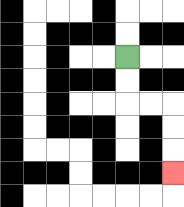{'start': '[5, 2]', 'end': '[7, 7]', 'path_directions': 'D,D,R,R,D,D,D', 'path_coordinates': '[[5, 2], [5, 3], [5, 4], [6, 4], [7, 4], [7, 5], [7, 6], [7, 7]]'}